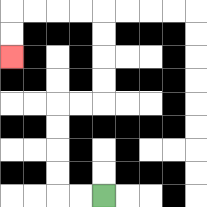{'start': '[4, 8]', 'end': '[0, 2]', 'path_directions': 'L,L,U,U,U,U,R,R,U,U,U,U,L,L,L,L,D,D', 'path_coordinates': '[[4, 8], [3, 8], [2, 8], [2, 7], [2, 6], [2, 5], [2, 4], [3, 4], [4, 4], [4, 3], [4, 2], [4, 1], [4, 0], [3, 0], [2, 0], [1, 0], [0, 0], [0, 1], [0, 2]]'}